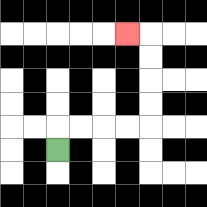{'start': '[2, 6]', 'end': '[5, 1]', 'path_directions': 'U,R,R,R,R,U,U,U,U,L', 'path_coordinates': '[[2, 6], [2, 5], [3, 5], [4, 5], [5, 5], [6, 5], [6, 4], [6, 3], [6, 2], [6, 1], [5, 1]]'}